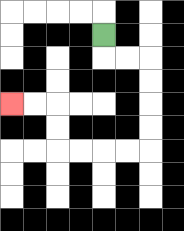{'start': '[4, 1]', 'end': '[0, 4]', 'path_directions': 'D,R,R,D,D,D,D,L,L,L,L,U,U,L,L', 'path_coordinates': '[[4, 1], [4, 2], [5, 2], [6, 2], [6, 3], [6, 4], [6, 5], [6, 6], [5, 6], [4, 6], [3, 6], [2, 6], [2, 5], [2, 4], [1, 4], [0, 4]]'}